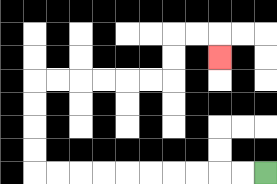{'start': '[11, 7]', 'end': '[9, 2]', 'path_directions': 'L,L,L,L,L,L,L,L,L,L,U,U,U,U,R,R,R,R,R,R,U,U,R,R,D', 'path_coordinates': '[[11, 7], [10, 7], [9, 7], [8, 7], [7, 7], [6, 7], [5, 7], [4, 7], [3, 7], [2, 7], [1, 7], [1, 6], [1, 5], [1, 4], [1, 3], [2, 3], [3, 3], [4, 3], [5, 3], [6, 3], [7, 3], [7, 2], [7, 1], [8, 1], [9, 1], [9, 2]]'}